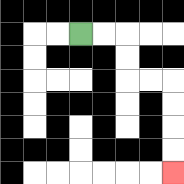{'start': '[3, 1]', 'end': '[7, 7]', 'path_directions': 'R,R,D,D,R,R,D,D,D,D', 'path_coordinates': '[[3, 1], [4, 1], [5, 1], [5, 2], [5, 3], [6, 3], [7, 3], [7, 4], [7, 5], [7, 6], [7, 7]]'}